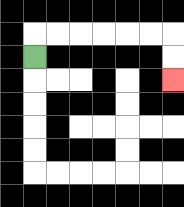{'start': '[1, 2]', 'end': '[7, 3]', 'path_directions': 'U,R,R,R,R,R,R,D,D', 'path_coordinates': '[[1, 2], [1, 1], [2, 1], [3, 1], [4, 1], [5, 1], [6, 1], [7, 1], [7, 2], [7, 3]]'}